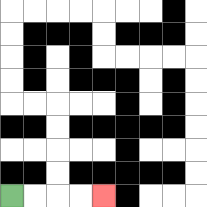{'start': '[0, 8]', 'end': '[4, 8]', 'path_directions': 'R,R,R,R', 'path_coordinates': '[[0, 8], [1, 8], [2, 8], [3, 8], [4, 8]]'}